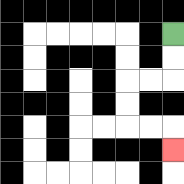{'start': '[7, 1]', 'end': '[7, 6]', 'path_directions': 'D,D,L,L,D,D,R,R,D', 'path_coordinates': '[[7, 1], [7, 2], [7, 3], [6, 3], [5, 3], [5, 4], [5, 5], [6, 5], [7, 5], [7, 6]]'}